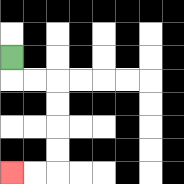{'start': '[0, 2]', 'end': '[0, 7]', 'path_directions': 'D,R,R,D,D,D,D,L,L', 'path_coordinates': '[[0, 2], [0, 3], [1, 3], [2, 3], [2, 4], [2, 5], [2, 6], [2, 7], [1, 7], [0, 7]]'}